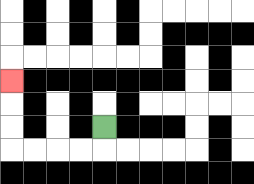{'start': '[4, 5]', 'end': '[0, 3]', 'path_directions': 'D,L,L,L,L,U,U,U', 'path_coordinates': '[[4, 5], [4, 6], [3, 6], [2, 6], [1, 6], [0, 6], [0, 5], [0, 4], [0, 3]]'}